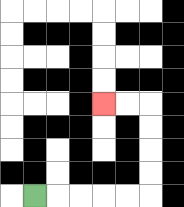{'start': '[1, 8]', 'end': '[4, 4]', 'path_directions': 'R,R,R,R,R,U,U,U,U,L,L', 'path_coordinates': '[[1, 8], [2, 8], [3, 8], [4, 8], [5, 8], [6, 8], [6, 7], [6, 6], [6, 5], [6, 4], [5, 4], [4, 4]]'}